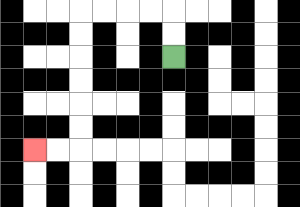{'start': '[7, 2]', 'end': '[1, 6]', 'path_directions': 'U,U,L,L,L,L,D,D,D,D,D,D,L,L', 'path_coordinates': '[[7, 2], [7, 1], [7, 0], [6, 0], [5, 0], [4, 0], [3, 0], [3, 1], [3, 2], [3, 3], [3, 4], [3, 5], [3, 6], [2, 6], [1, 6]]'}